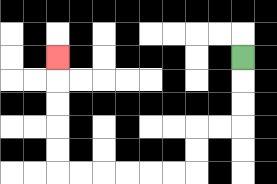{'start': '[10, 2]', 'end': '[2, 2]', 'path_directions': 'D,D,D,L,L,D,D,L,L,L,L,L,L,U,U,U,U,U', 'path_coordinates': '[[10, 2], [10, 3], [10, 4], [10, 5], [9, 5], [8, 5], [8, 6], [8, 7], [7, 7], [6, 7], [5, 7], [4, 7], [3, 7], [2, 7], [2, 6], [2, 5], [2, 4], [2, 3], [2, 2]]'}